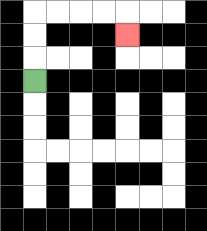{'start': '[1, 3]', 'end': '[5, 1]', 'path_directions': 'U,U,U,R,R,R,R,D', 'path_coordinates': '[[1, 3], [1, 2], [1, 1], [1, 0], [2, 0], [3, 0], [4, 0], [5, 0], [5, 1]]'}